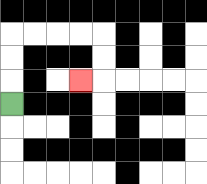{'start': '[0, 4]', 'end': '[3, 3]', 'path_directions': 'U,U,U,R,R,R,R,D,D,L', 'path_coordinates': '[[0, 4], [0, 3], [0, 2], [0, 1], [1, 1], [2, 1], [3, 1], [4, 1], [4, 2], [4, 3], [3, 3]]'}